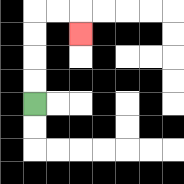{'start': '[1, 4]', 'end': '[3, 1]', 'path_directions': 'U,U,U,U,R,R,D', 'path_coordinates': '[[1, 4], [1, 3], [1, 2], [1, 1], [1, 0], [2, 0], [3, 0], [3, 1]]'}